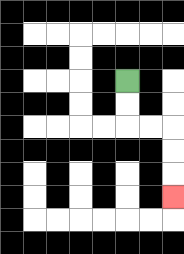{'start': '[5, 3]', 'end': '[7, 8]', 'path_directions': 'D,D,R,R,D,D,D', 'path_coordinates': '[[5, 3], [5, 4], [5, 5], [6, 5], [7, 5], [7, 6], [7, 7], [7, 8]]'}